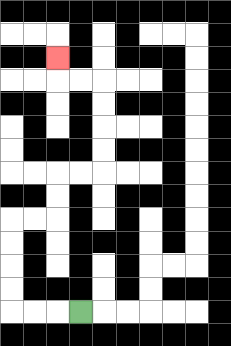{'start': '[3, 13]', 'end': '[2, 2]', 'path_directions': 'L,L,L,U,U,U,U,R,R,U,U,R,R,U,U,U,U,L,L,U', 'path_coordinates': '[[3, 13], [2, 13], [1, 13], [0, 13], [0, 12], [0, 11], [0, 10], [0, 9], [1, 9], [2, 9], [2, 8], [2, 7], [3, 7], [4, 7], [4, 6], [4, 5], [4, 4], [4, 3], [3, 3], [2, 3], [2, 2]]'}